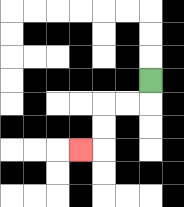{'start': '[6, 3]', 'end': '[3, 6]', 'path_directions': 'D,L,L,D,D,L', 'path_coordinates': '[[6, 3], [6, 4], [5, 4], [4, 4], [4, 5], [4, 6], [3, 6]]'}